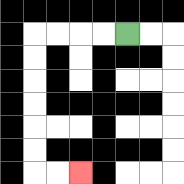{'start': '[5, 1]', 'end': '[3, 7]', 'path_directions': 'L,L,L,L,D,D,D,D,D,D,R,R', 'path_coordinates': '[[5, 1], [4, 1], [3, 1], [2, 1], [1, 1], [1, 2], [1, 3], [1, 4], [1, 5], [1, 6], [1, 7], [2, 7], [3, 7]]'}